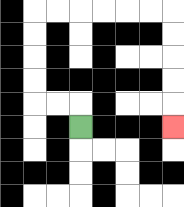{'start': '[3, 5]', 'end': '[7, 5]', 'path_directions': 'U,L,L,U,U,U,U,R,R,R,R,R,R,D,D,D,D,D', 'path_coordinates': '[[3, 5], [3, 4], [2, 4], [1, 4], [1, 3], [1, 2], [1, 1], [1, 0], [2, 0], [3, 0], [4, 0], [5, 0], [6, 0], [7, 0], [7, 1], [7, 2], [7, 3], [7, 4], [7, 5]]'}